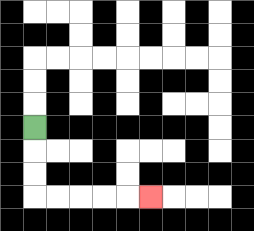{'start': '[1, 5]', 'end': '[6, 8]', 'path_directions': 'D,D,D,R,R,R,R,R', 'path_coordinates': '[[1, 5], [1, 6], [1, 7], [1, 8], [2, 8], [3, 8], [4, 8], [5, 8], [6, 8]]'}